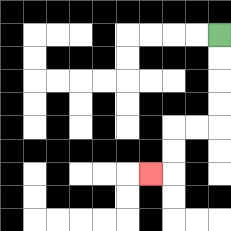{'start': '[9, 1]', 'end': '[6, 7]', 'path_directions': 'D,D,D,D,L,L,D,D,L', 'path_coordinates': '[[9, 1], [9, 2], [9, 3], [9, 4], [9, 5], [8, 5], [7, 5], [7, 6], [7, 7], [6, 7]]'}